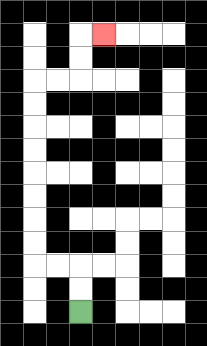{'start': '[3, 13]', 'end': '[4, 1]', 'path_directions': 'U,U,L,L,U,U,U,U,U,U,U,U,R,R,U,U,R', 'path_coordinates': '[[3, 13], [3, 12], [3, 11], [2, 11], [1, 11], [1, 10], [1, 9], [1, 8], [1, 7], [1, 6], [1, 5], [1, 4], [1, 3], [2, 3], [3, 3], [3, 2], [3, 1], [4, 1]]'}